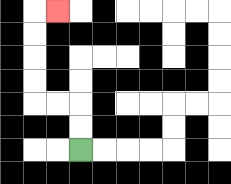{'start': '[3, 6]', 'end': '[2, 0]', 'path_directions': 'U,U,L,L,U,U,U,U,R', 'path_coordinates': '[[3, 6], [3, 5], [3, 4], [2, 4], [1, 4], [1, 3], [1, 2], [1, 1], [1, 0], [2, 0]]'}